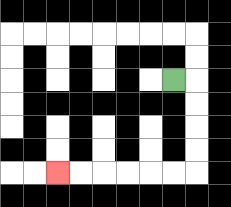{'start': '[7, 3]', 'end': '[2, 7]', 'path_directions': 'R,D,D,D,D,L,L,L,L,L,L', 'path_coordinates': '[[7, 3], [8, 3], [8, 4], [8, 5], [8, 6], [8, 7], [7, 7], [6, 7], [5, 7], [4, 7], [3, 7], [2, 7]]'}